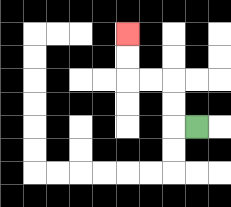{'start': '[8, 5]', 'end': '[5, 1]', 'path_directions': 'L,U,U,L,L,U,U', 'path_coordinates': '[[8, 5], [7, 5], [7, 4], [7, 3], [6, 3], [5, 3], [5, 2], [5, 1]]'}